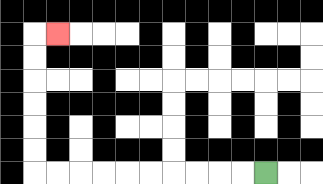{'start': '[11, 7]', 'end': '[2, 1]', 'path_directions': 'L,L,L,L,L,L,L,L,L,L,U,U,U,U,U,U,R', 'path_coordinates': '[[11, 7], [10, 7], [9, 7], [8, 7], [7, 7], [6, 7], [5, 7], [4, 7], [3, 7], [2, 7], [1, 7], [1, 6], [1, 5], [1, 4], [1, 3], [1, 2], [1, 1], [2, 1]]'}